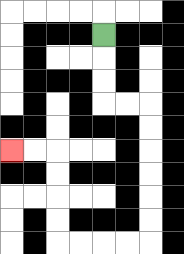{'start': '[4, 1]', 'end': '[0, 6]', 'path_directions': 'D,D,D,R,R,D,D,D,D,D,D,L,L,L,L,U,U,U,U,L,L', 'path_coordinates': '[[4, 1], [4, 2], [4, 3], [4, 4], [5, 4], [6, 4], [6, 5], [6, 6], [6, 7], [6, 8], [6, 9], [6, 10], [5, 10], [4, 10], [3, 10], [2, 10], [2, 9], [2, 8], [2, 7], [2, 6], [1, 6], [0, 6]]'}